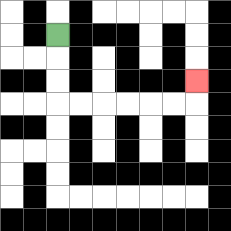{'start': '[2, 1]', 'end': '[8, 3]', 'path_directions': 'D,D,D,R,R,R,R,R,R,U', 'path_coordinates': '[[2, 1], [2, 2], [2, 3], [2, 4], [3, 4], [4, 4], [5, 4], [6, 4], [7, 4], [8, 4], [8, 3]]'}